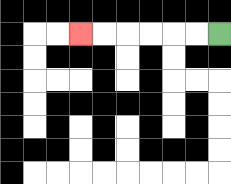{'start': '[9, 1]', 'end': '[3, 1]', 'path_directions': 'L,L,L,L,L,L', 'path_coordinates': '[[9, 1], [8, 1], [7, 1], [6, 1], [5, 1], [4, 1], [3, 1]]'}